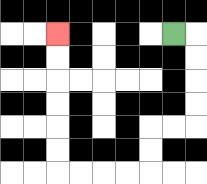{'start': '[7, 1]', 'end': '[2, 1]', 'path_directions': 'R,D,D,D,D,L,L,D,D,L,L,L,L,U,U,U,U,U,U', 'path_coordinates': '[[7, 1], [8, 1], [8, 2], [8, 3], [8, 4], [8, 5], [7, 5], [6, 5], [6, 6], [6, 7], [5, 7], [4, 7], [3, 7], [2, 7], [2, 6], [2, 5], [2, 4], [2, 3], [2, 2], [2, 1]]'}